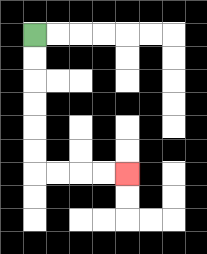{'start': '[1, 1]', 'end': '[5, 7]', 'path_directions': 'D,D,D,D,D,D,R,R,R,R', 'path_coordinates': '[[1, 1], [1, 2], [1, 3], [1, 4], [1, 5], [1, 6], [1, 7], [2, 7], [3, 7], [4, 7], [5, 7]]'}